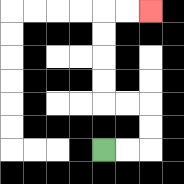{'start': '[4, 6]', 'end': '[6, 0]', 'path_directions': 'R,R,U,U,L,L,U,U,U,U,R,R', 'path_coordinates': '[[4, 6], [5, 6], [6, 6], [6, 5], [6, 4], [5, 4], [4, 4], [4, 3], [4, 2], [4, 1], [4, 0], [5, 0], [6, 0]]'}